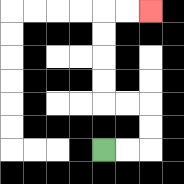{'start': '[4, 6]', 'end': '[6, 0]', 'path_directions': 'R,R,U,U,L,L,U,U,U,U,R,R', 'path_coordinates': '[[4, 6], [5, 6], [6, 6], [6, 5], [6, 4], [5, 4], [4, 4], [4, 3], [4, 2], [4, 1], [4, 0], [5, 0], [6, 0]]'}